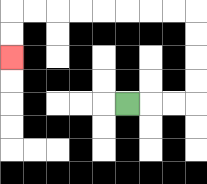{'start': '[5, 4]', 'end': '[0, 2]', 'path_directions': 'R,R,R,U,U,U,U,L,L,L,L,L,L,L,L,D,D', 'path_coordinates': '[[5, 4], [6, 4], [7, 4], [8, 4], [8, 3], [8, 2], [8, 1], [8, 0], [7, 0], [6, 0], [5, 0], [4, 0], [3, 0], [2, 0], [1, 0], [0, 0], [0, 1], [0, 2]]'}